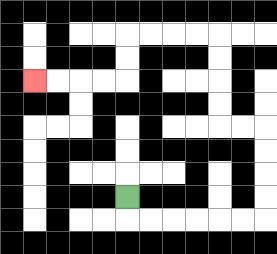{'start': '[5, 8]', 'end': '[1, 3]', 'path_directions': 'D,R,R,R,R,R,R,U,U,U,U,L,L,U,U,U,U,L,L,L,L,D,D,L,L,L,L', 'path_coordinates': '[[5, 8], [5, 9], [6, 9], [7, 9], [8, 9], [9, 9], [10, 9], [11, 9], [11, 8], [11, 7], [11, 6], [11, 5], [10, 5], [9, 5], [9, 4], [9, 3], [9, 2], [9, 1], [8, 1], [7, 1], [6, 1], [5, 1], [5, 2], [5, 3], [4, 3], [3, 3], [2, 3], [1, 3]]'}